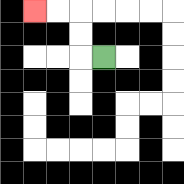{'start': '[4, 2]', 'end': '[1, 0]', 'path_directions': 'L,U,U,L,L', 'path_coordinates': '[[4, 2], [3, 2], [3, 1], [3, 0], [2, 0], [1, 0]]'}